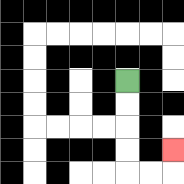{'start': '[5, 3]', 'end': '[7, 6]', 'path_directions': 'D,D,D,D,R,R,U', 'path_coordinates': '[[5, 3], [5, 4], [5, 5], [5, 6], [5, 7], [6, 7], [7, 7], [7, 6]]'}